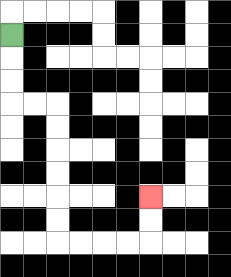{'start': '[0, 1]', 'end': '[6, 8]', 'path_directions': 'D,D,D,R,R,D,D,D,D,D,D,R,R,R,R,U,U', 'path_coordinates': '[[0, 1], [0, 2], [0, 3], [0, 4], [1, 4], [2, 4], [2, 5], [2, 6], [2, 7], [2, 8], [2, 9], [2, 10], [3, 10], [4, 10], [5, 10], [6, 10], [6, 9], [6, 8]]'}